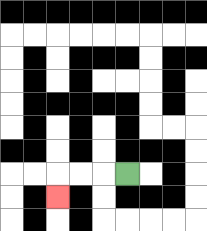{'start': '[5, 7]', 'end': '[2, 8]', 'path_directions': 'L,L,L,D', 'path_coordinates': '[[5, 7], [4, 7], [3, 7], [2, 7], [2, 8]]'}